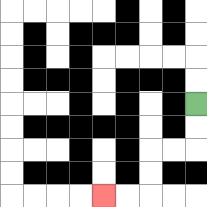{'start': '[8, 4]', 'end': '[4, 8]', 'path_directions': 'D,D,L,L,D,D,L,L', 'path_coordinates': '[[8, 4], [8, 5], [8, 6], [7, 6], [6, 6], [6, 7], [6, 8], [5, 8], [4, 8]]'}